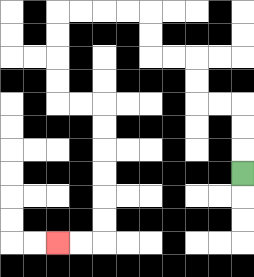{'start': '[10, 7]', 'end': '[2, 10]', 'path_directions': 'U,U,U,L,L,U,U,L,L,U,U,L,L,L,L,D,D,D,D,R,R,D,D,D,D,D,D,L,L', 'path_coordinates': '[[10, 7], [10, 6], [10, 5], [10, 4], [9, 4], [8, 4], [8, 3], [8, 2], [7, 2], [6, 2], [6, 1], [6, 0], [5, 0], [4, 0], [3, 0], [2, 0], [2, 1], [2, 2], [2, 3], [2, 4], [3, 4], [4, 4], [4, 5], [4, 6], [4, 7], [4, 8], [4, 9], [4, 10], [3, 10], [2, 10]]'}